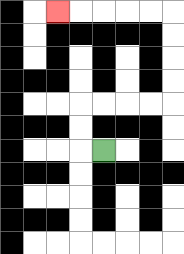{'start': '[4, 6]', 'end': '[2, 0]', 'path_directions': 'L,U,U,R,R,R,R,U,U,U,U,L,L,L,L,L', 'path_coordinates': '[[4, 6], [3, 6], [3, 5], [3, 4], [4, 4], [5, 4], [6, 4], [7, 4], [7, 3], [7, 2], [7, 1], [7, 0], [6, 0], [5, 0], [4, 0], [3, 0], [2, 0]]'}